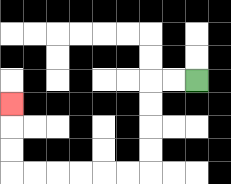{'start': '[8, 3]', 'end': '[0, 4]', 'path_directions': 'L,L,D,D,D,D,L,L,L,L,L,L,U,U,U', 'path_coordinates': '[[8, 3], [7, 3], [6, 3], [6, 4], [6, 5], [6, 6], [6, 7], [5, 7], [4, 7], [3, 7], [2, 7], [1, 7], [0, 7], [0, 6], [0, 5], [0, 4]]'}